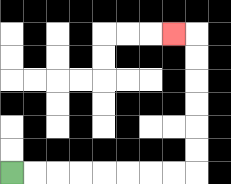{'start': '[0, 7]', 'end': '[7, 1]', 'path_directions': 'R,R,R,R,R,R,R,R,U,U,U,U,U,U,L', 'path_coordinates': '[[0, 7], [1, 7], [2, 7], [3, 7], [4, 7], [5, 7], [6, 7], [7, 7], [8, 7], [8, 6], [8, 5], [8, 4], [8, 3], [8, 2], [8, 1], [7, 1]]'}